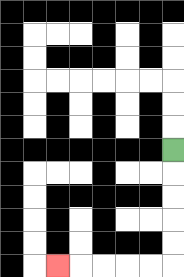{'start': '[7, 6]', 'end': '[2, 11]', 'path_directions': 'D,D,D,D,D,L,L,L,L,L', 'path_coordinates': '[[7, 6], [7, 7], [7, 8], [7, 9], [7, 10], [7, 11], [6, 11], [5, 11], [4, 11], [3, 11], [2, 11]]'}